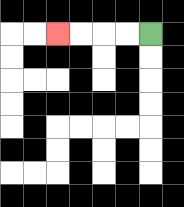{'start': '[6, 1]', 'end': '[2, 1]', 'path_directions': 'L,L,L,L', 'path_coordinates': '[[6, 1], [5, 1], [4, 1], [3, 1], [2, 1]]'}